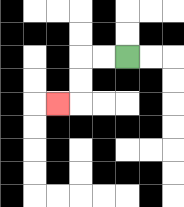{'start': '[5, 2]', 'end': '[2, 4]', 'path_directions': 'L,L,D,D,L', 'path_coordinates': '[[5, 2], [4, 2], [3, 2], [3, 3], [3, 4], [2, 4]]'}